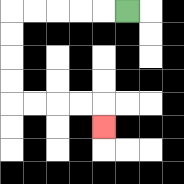{'start': '[5, 0]', 'end': '[4, 5]', 'path_directions': 'L,L,L,L,L,D,D,D,D,R,R,R,R,D', 'path_coordinates': '[[5, 0], [4, 0], [3, 0], [2, 0], [1, 0], [0, 0], [0, 1], [0, 2], [0, 3], [0, 4], [1, 4], [2, 4], [3, 4], [4, 4], [4, 5]]'}